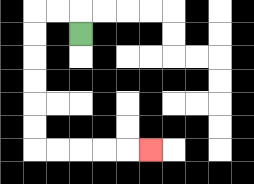{'start': '[3, 1]', 'end': '[6, 6]', 'path_directions': 'U,L,L,D,D,D,D,D,D,R,R,R,R,R', 'path_coordinates': '[[3, 1], [3, 0], [2, 0], [1, 0], [1, 1], [1, 2], [1, 3], [1, 4], [1, 5], [1, 6], [2, 6], [3, 6], [4, 6], [5, 6], [6, 6]]'}